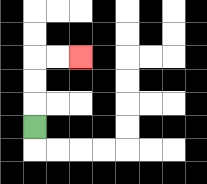{'start': '[1, 5]', 'end': '[3, 2]', 'path_directions': 'U,U,U,R,R', 'path_coordinates': '[[1, 5], [1, 4], [1, 3], [1, 2], [2, 2], [3, 2]]'}